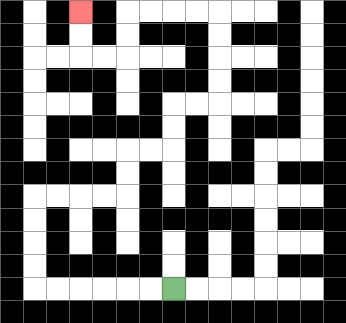{'start': '[7, 12]', 'end': '[3, 0]', 'path_directions': 'L,L,L,L,L,L,U,U,U,U,R,R,R,R,U,U,R,R,U,U,R,R,U,U,U,U,L,L,L,L,D,D,L,L,U,U', 'path_coordinates': '[[7, 12], [6, 12], [5, 12], [4, 12], [3, 12], [2, 12], [1, 12], [1, 11], [1, 10], [1, 9], [1, 8], [2, 8], [3, 8], [4, 8], [5, 8], [5, 7], [5, 6], [6, 6], [7, 6], [7, 5], [7, 4], [8, 4], [9, 4], [9, 3], [9, 2], [9, 1], [9, 0], [8, 0], [7, 0], [6, 0], [5, 0], [5, 1], [5, 2], [4, 2], [3, 2], [3, 1], [3, 0]]'}